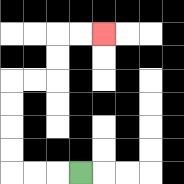{'start': '[3, 7]', 'end': '[4, 1]', 'path_directions': 'L,L,L,U,U,U,U,R,R,U,U,R,R', 'path_coordinates': '[[3, 7], [2, 7], [1, 7], [0, 7], [0, 6], [0, 5], [0, 4], [0, 3], [1, 3], [2, 3], [2, 2], [2, 1], [3, 1], [4, 1]]'}